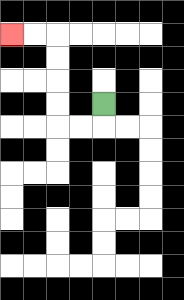{'start': '[4, 4]', 'end': '[0, 1]', 'path_directions': 'D,L,L,U,U,U,U,L,L', 'path_coordinates': '[[4, 4], [4, 5], [3, 5], [2, 5], [2, 4], [2, 3], [2, 2], [2, 1], [1, 1], [0, 1]]'}